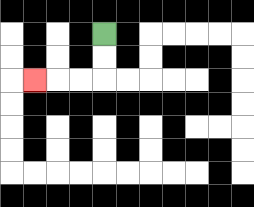{'start': '[4, 1]', 'end': '[1, 3]', 'path_directions': 'D,D,L,L,L', 'path_coordinates': '[[4, 1], [4, 2], [4, 3], [3, 3], [2, 3], [1, 3]]'}